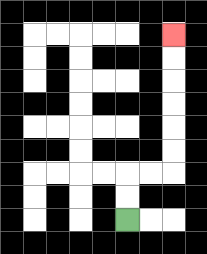{'start': '[5, 9]', 'end': '[7, 1]', 'path_directions': 'U,U,R,R,U,U,U,U,U,U', 'path_coordinates': '[[5, 9], [5, 8], [5, 7], [6, 7], [7, 7], [7, 6], [7, 5], [7, 4], [7, 3], [7, 2], [7, 1]]'}